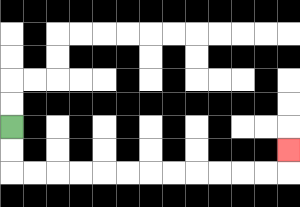{'start': '[0, 5]', 'end': '[12, 6]', 'path_directions': 'D,D,R,R,R,R,R,R,R,R,R,R,R,R,U', 'path_coordinates': '[[0, 5], [0, 6], [0, 7], [1, 7], [2, 7], [3, 7], [4, 7], [5, 7], [6, 7], [7, 7], [8, 7], [9, 7], [10, 7], [11, 7], [12, 7], [12, 6]]'}